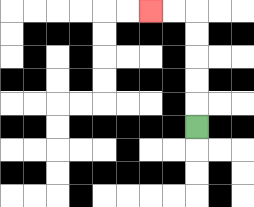{'start': '[8, 5]', 'end': '[6, 0]', 'path_directions': 'U,U,U,U,U,L,L', 'path_coordinates': '[[8, 5], [8, 4], [8, 3], [8, 2], [8, 1], [8, 0], [7, 0], [6, 0]]'}